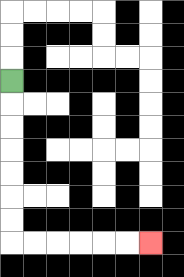{'start': '[0, 3]', 'end': '[6, 10]', 'path_directions': 'D,D,D,D,D,D,D,R,R,R,R,R,R', 'path_coordinates': '[[0, 3], [0, 4], [0, 5], [0, 6], [0, 7], [0, 8], [0, 9], [0, 10], [1, 10], [2, 10], [3, 10], [4, 10], [5, 10], [6, 10]]'}